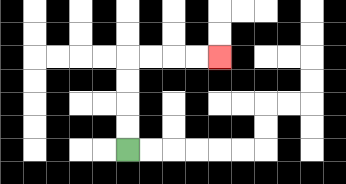{'start': '[5, 6]', 'end': '[9, 2]', 'path_directions': 'U,U,U,U,R,R,R,R', 'path_coordinates': '[[5, 6], [5, 5], [5, 4], [5, 3], [5, 2], [6, 2], [7, 2], [8, 2], [9, 2]]'}